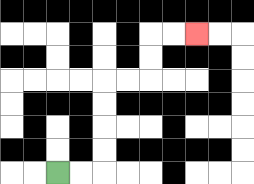{'start': '[2, 7]', 'end': '[8, 1]', 'path_directions': 'R,R,U,U,U,U,R,R,U,U,R,R', 'path_coordinates': '[[2, 7], [3, 7], [4, 7], [4, 6], [4, 5], [4, 4], [4, 3], [5, 3], [6, 3], [6, 2], [6, 1], [7, 1], [8, 1]]'}